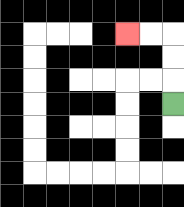{'start': '[7, 4]', 'end': '[5, 1]', 'path_directions': 'U,U,U,L,L', 'path_coordinates': '[[7, 4], [7, 3], [7, 2], [7, 1], [6, 1], [5, 1]]'}